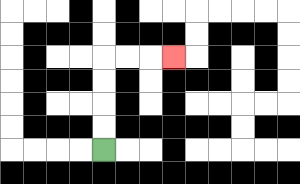{'start': '[4, 6]', 'end': '[7, 2]', 'path_directions': 'U,U,U,U,R,R,R', 'path_coordinates': '[[4, 6], [4, 5], [4, 4], [4, 3], [4, 2], [5, 2], [6, 2], [7, 2]]'}